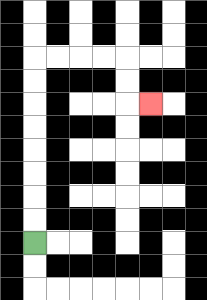{'start': '[1, 10]', 'end': '[6, 4]', 'path_directions': 'U,U,U,U,U,U,U,U,R,R,R,R,D,D,R', 'path_coordinates': '[[1, 10], [1, 9], [1, 8], [1, 7], [1, 6], [1, 5], [1, 4], [1, 3], [1, 2], [2, 2], [3, 2], [4, 2], [5, 2], [5, 3], [5, 4], [6, 4]]'}